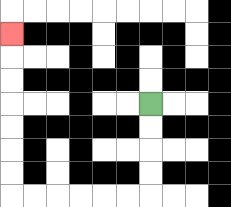{'start': '[6, 4]', 'end': '[0, 1]', 'path_directions': 'D,D,D,D,L,L,L,L,L,L,U,U,U,U,U,U,U', 'path_coordinates': '[[6, 4], [6, 5], [6, 6], [6, 7], [6, 8], [5, 8], [4, 8], [3, 8], [2, 8], [1, 8], [0, 8], [0, 7], [0, 6], [0, 5], [0, 4], [0, 3], [0, 2], [0, 1]]'}